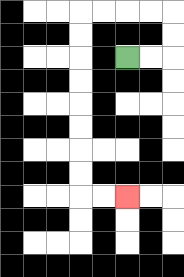{'start': '[5, 2]', 'end': '[5, 8]', 'path_directions': 'R,R,U,U,L,L,L,L,D,D,D,D,D,D,D,D,R,R', 'path_coordinates': '[[5, 2], [6, 2], [7, 2], [7, 1], [7, 0], [6, 0], [5, 0], [4, 0], [3, 0], [3, 1], [3, 2], [3, 3], [3, 4], [3, 5], [3, 6], [3, 7], [3, 8], [4, 8], [5, 8]]'}